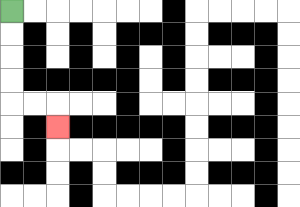{'start': '[0, 0]', 'end': '[2, 5]', 'path_directions': 'D,D,D,D,R,R,D', 'path_coordinates': '[[0, 0], [0, 1], [0, 2], [0, 3], [0, 4], [1, 4], [2, 4], [2, 5]]'}